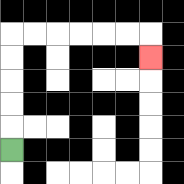{'start': '[0, 6]', 'end': '[6, 2]', 'path_directions': 'U,U,U,U,U,R,R,R,R,R,R,D', 'path_coordinates': '[[0, 6], [0, 5], [0, 4], [0, 3], [0, 2], [0, 1], [1, 1], [2, 1], [3, 1], [4, 1], [5, 1], [6, 1], [6, 2]]'}